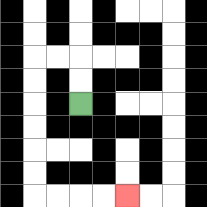{'start': '[3, 4]', 'end': '[5, 8]', 'path_directions': 'U,U,L,L,D,D,D,D,D,D,R,R,R,R', 'path_coordinates': '[[3, 4], [3, 3], [3, 2], [2, 2], [1, 2], [1, 3], [1, 4], [1, 5], [1, 6], [1, 7], [1, 8], [2, 8], [3, 8], [4, 8], [5, 8]]'}